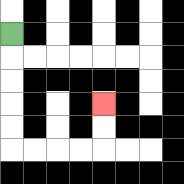{'start': '[0, 1]', 'end': '[4, 4]', 'path_directions': 'D,D,D,D,D,R,R,R,R,U,U', 'path_coordinates': '[[0, 1], [0, 2], [0, 3], [0, 4], [0, 5], [0, 6], [1, 6], [2, 6], [3, 6], [4, 6], [4, 5], [4, 4]]'}